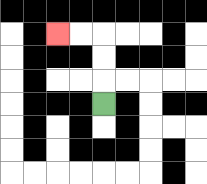{'start': '[4, 4]', 'end': '[2, 1]', 'path_directions': 'U,U,U,L,L', 'path_coordinates': '[[4, 4], [4, 3], [4, 2], [4, 1], [3, 1], [2, 1]]'}